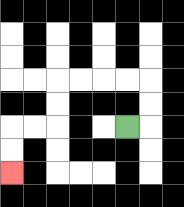{'start': '[5, 5]', 'end': '[0, 7]', 'path_directions': 'R,U,U,L,L,L,L,D,D,L,L,D,D', 'path_coordinates': '[[5, 5], [6, 5], [6, 4], [6, 3], [5, 3], [4, 3], [3, 3], [2, 3], [2, 4], [2, 5], [1, 5], [0, 5], [0, 6], [0, 7]]'}